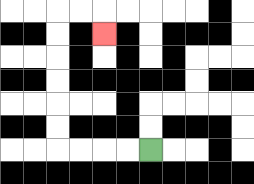{'start': '[6, 6]', 'end': '[4, 1]', 'path_directions': 'L,L,L,L,U,U,U,U,U,U,R,R,D', 'path_coordinates': '[[6, 6], [5, 6], [4, 6], [3, 6], [2, 6], [2, 5], [2, 4], [2, 3], [2, 2], [2, 1], [2, 0], [3, 0], [4, 0], [4, 1]]'}